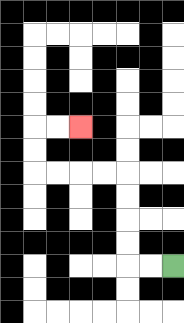{'start': '[7, 11]', 'end': '[3, 5]', 'path_directions': 'L,L,U,U,U,U,L,L,L,L,U,U,R,R', 'path_coordinates': '[[7, 11], [6, 11], [5, 11], [5, 10], [5, 9], [5, 8], [5, 7], [4, 7], [3, 7], [2, 7], [1, 7], [1, 6], [1, 5], [2, 5], [3, 5]]'}